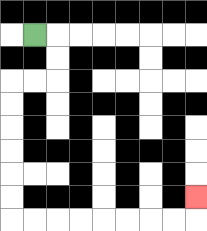{'start': '[1, 1]', 'end': '[8, 8]', 'path_directions': 'R,D,D,L,L,D,D,D,D,D,D,R,R,R,R,R,R,R,R,U', 'path_coordinates': '[[1, 1], [2, 1], [2, 2], [2, 3], [1, 3], [0, 3], [0, 4], [0, 5], [0, 6], [0, 7], [0, 8], [0, 9], [1, 9], [2, 9], [3, 9], [4, 9], [5, 9], [6, 9], [7, 9], [8, 9], [8, 8]]'}